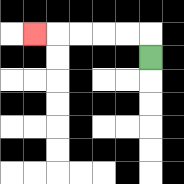{'start': '[6, 2]', 'end': '[1, 1]', 'path_directions': 'U,L,L,L,L,L', 'path_coordinates': '[[6, 2], [6, 1], [5, 1], [4, 1], [3, 1], [2, 1], [1, 1]]'}